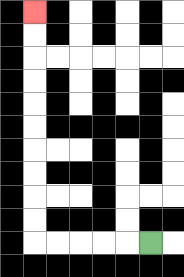{'start': '[6, 10]', 'end': '[1, 0]', 'path_directions': 'L,L,L,L,L,U,U,U,U,U,U,U,U,U,U', 'path_coordinates': '[[6, 10], [5, 10], [4, 10], [3, 10], [2, 10], [1, 10], [1, 9], [1, 8], [1, 7], [1, 6], [1, 5], [1, 4], [1, 3], [1, 2], [1, 1], [1, 0]]'}